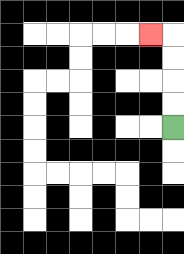{'start': '[7, 5]', 'end': '[6, 1]', 'path_directions': 'U,U,U,U,L', 'path_coordinates': '[[7, 5], [7, 4], [7, 3], [7, 2], [7, 1], [6, 1]]'}